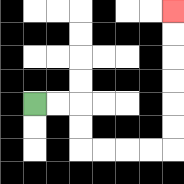{'start': '[1, 4]', 'end': '[7, 0]', 'path_directions': 'R,R,D,D,R,R,R,R,U,U,U,U,U,U', 'path_coordinates': '[[1, 4], [2, 4], [3, 4], [3, 5], [3, 6], [4, 6], [5, 6], [6, 6], [7, 6], [7, 5], [7, 4], [7, 3], [7, 2], [7, 1], [7, 0]]'}